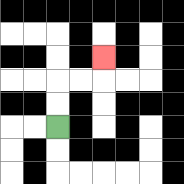{'start': '[2, 5]', 'end': '[4, 2]', 'path_directions': 'U,U,R,R,U', 'path_coordinates': '[[2, 5], [2, 4], [2, 3], [3, 3], [4, 3], [4, 2]]'}